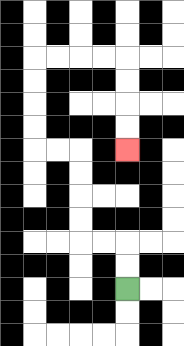{'start': '[5, 12]', 'end': '[5, 6]', 'path_directions': 'U,U,L,L,U,U,U,U,L,L,U,U,U,U,R,R,R,R,D,D,D,D', 'path_coordinates': '[[5, 12], [5, 11], [5, 10], [4, 10], [3, 10], [3, 9], [3, 8], [3, 7], [3, 6], [2, 6], [1, 6], [1, 5], [1, 4], [1, 3], [1, 2], [2, 2], [3, 2], [4, 2], [5, 2], [5, 3], [5, 4], [5, 5], [5, 6]]'}